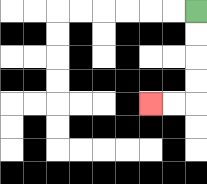{'start': '[8, 0]', 'end': '[6, 4]', 'path_directions': 'D,D,D,D,L,L', 'path_coordinates': '[[8, 0], [8, 1], [8, 2], [8, 3], [8, 4], [7, 4], [6, 4]]'}